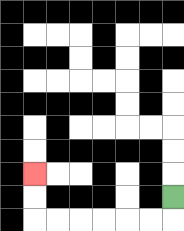{'start': '[7, 8]', 'end': '[1, 7]', 'path_directions': 'D,L,L,L,L,L,L,U,U', 'path_coordinates': '[[7, 8], [7, 9], [6, 9], [5, 9], [4, 9], [3, 9], [2, 9], [1, 9], [1, 8], [1, 7]]'}